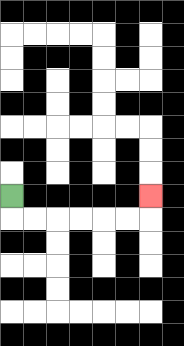{'start': '[0, 8]', 'end': '[6, 8]', 'path_directions': 'D,R,R,R,R,R,R,U', 'path_coordinates': '[[0, 8], [0, 9], [1, 9], [2, 9], [3, 9], [4, 9], [5, 9], [6, 9], [6, 8]]'}